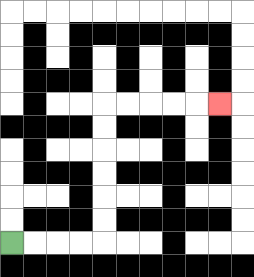{'start': '[0, 10]', 'end': '[9, 4]', 'path_directions': 'R,R,R,R,U,U,U,U,U,U,R,R,R,R,R', 'path_coordinates': '[[0, 10], [1, 10], [2, 10], [3, 10], [4, 10], [4, 9], [4, 8], [4, 7], [4, 6], [4, 5], [4, 4], [5, 4], [6, 4], [7, 4], [8, 4], [9, 4]]'}